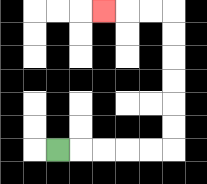{'start': '[2, 6]', 'end': '[4, 0]', 'path_directions': 'R,R,R,R,R,U,U,U,U,U,U,L,L,L', 'path_coordinates': '[[2, 6], [3, 6], [4, 6], [5, 6], [6, 6], [7, 6], [7, 5], [7, 4], [7, 3], [7, 2], [7, 1], [7, 0], [6, 0], [5, 0], [4, 0]]'}